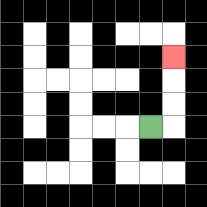{'start': '[6, 5]', 'end': '[7, 2]', 'path_directions': 'R,U,U,U', 'path_coordinates': '[[6, 5], [7, 5], [7, 4], [7, 3], [7, 2]]'}